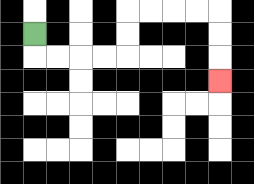{'start': '[1, 1]', 'end': '[9, 3]', 'path_directions': 'D,R,R,R,R,U,U,R,R,R,R,D,D,D', 'path_coordinates': '[[1, 1], [1, 2], [2, 2], [3, 2], [4, 2], [5, 2], [5, 1], [5, 0], [6, 0], [7, 0], [8, 0], [9, 0], [9, 1], [9, 2], [9, 3]]'}